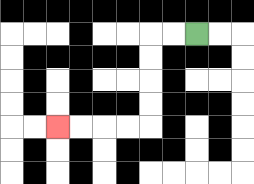{'start': '[8, 1]', 'end': '[2, 5]', 'path_directions': 'L,L,D,D,D,D,L,L,L,L', 'path_coordinates': '[[8, 1], [7, 1], [6, 1], [6, 2], [6, 3], [6, 4], [6, 5], [5, 5], [4, 5], [3, 5], [2, 5]]'}